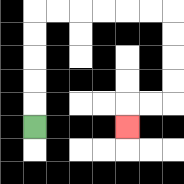{'start': '[1, 5]', 'end': '[5, 5]', 'path_directions': 'U,U,U,U,U,R,R,R,R,R,R,D,D,D,D,L,L,D', 'path_coordinates': '[[1, 5], [1, 4], [1, 3], [1, 2], [1, 1], [1, 0], [2, 0], [3, 0], [4, 0], [5, 0], [6, 0], [7, 0], [7, 1], [7, 2], [7, 3], [7, 4], [6, 4], [5, 4], [5, 5]]'}